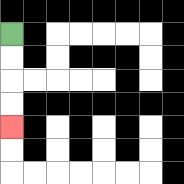{'start': '[0, 1]', 'end': '[0, 5]', 'path_directions': 'D,D,D,D', 'path_coordinates': '[[0, 1], [0, 2], [0, 3], [0, 4], [0, 5]]'}